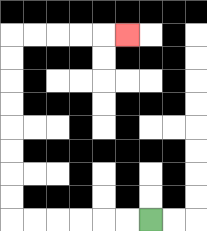{'start': '[6, 9]', 'end': '[5, 1]', 'path_directions': 'L,L,L,L,L,L,U,U,U,U,U,U,U,U,R,R,R,R,R', 'path_coordinates': '[[6, 9], [5, 9], [4, 9], [3, 9], [2, 9], [1, 9], [0, 9], [0, 8], [0, 7], [0, 6], [0, 5], [0, 4], [0, 3], [0, 2], [0, 1], [1, 1], [2, 1], [3, 1], [4, 1], [5, 1]]'}